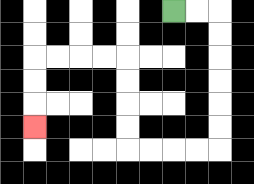{'start': '[7, 0]', 'end': '[1, 5]', 'path_directions': 'R,R,D,D,D,D,D,D,L,L,L,L,U,U,U,U,L,L,L,L,D,D,D', 'path_coordinates': '[[7, 0], [8, 0], [9, 0], [9, 1], [9, 2], [9, 3], [9, 4], [9, 5], [9, 6], [8, 6], [7, 6], [6, 6], [5, 6], [5, 5], [5, 4], [5, 3], [5, 2], [4, 2], [3, 2], [2, 2], [1, 2], [1, 3], [1, 4], [1, 5]]'}